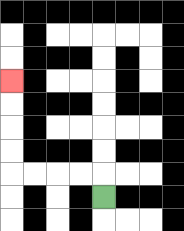{'start': '[4, 8]', 'end': '[0, 3]', 'path_directions': 'U,L,L,L,L,U,U,U,U', 'path_coordinates': '[[4, 8], [4, 7], [3, 7], [2, 7], [1, 7], [0, 7], [0, 6], [0, 5], [0, 4], [0, 3]]'}